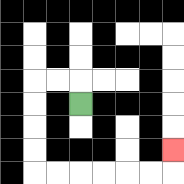{'start': '[3, 4]', 'end': '[7, 6]', 'path_directions': 'U,L,L,D,D,D,D,R,R,R,R,R,R,U', 'path_coordinates': '[[3, 4], [3, 3], [2, 3], [1, 3], [1, 4], [1, 5], [1, 6], [1, 7], [2, 7], [3, 7], [4, 7], [5, 7], [6, 7], [7, 7], [7, 6]]'}